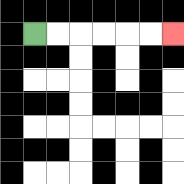{'start': '[1, 1]', 'end': '[7, 1]', 'path_directions': 'R,R,R,R,R,R', 'path_coordinates': '[[1, 1], [2, 1], [3, 1], [4, 1], [5, 1], [6, 1], [7, 1]]'}